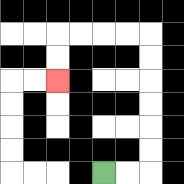{'start': '[4, 7]', 'end': '[2, 3]', 'path_directions': 'R,R,U,U,U,U,U,U,L,L,L,L,D,D', 'path_coordinates': '[[4, 7], [5, 7], [6, 7], [6, 6], [6, 5], [6, 4], [6, 3], [6, 2], [6, 1], [5, 1], [4, 1], [3, 1], [2, 1], [2, 2], [2, 3]]'}